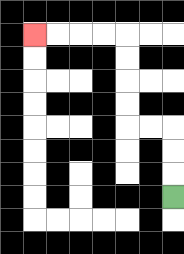{'start': '[7, 8]', 'end': '[1, 1]', 'path_directions': 'U,U,U,L,L,U,U,U,U,L,L,L,L', 'path_coordinates': '[[7, 8], [7, 7], [7, 6], [7, 5], [6, 5], [5, 5], [5, 4], [5, 3], [5, 2], [5, 1], [4, 1], [3, 1], [2, 1], [1, 1]]'}